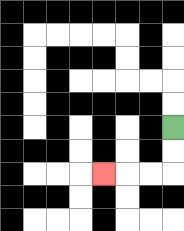{'start': '[7, 5]', 'end': '[4, 7]', 'path_directions': 'D,D,L,L,L', 'path_coordinates': '[[7, 5], [7, 6], [7, 7], [6, 7], [5, 7], [4, 7]]'}